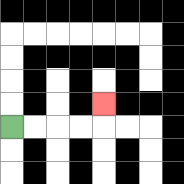{'start': '[0, 5]', 'end': '[4, 4]', 'path_directions': 'R,R,R,R,U', 'path_coordinates': '[[0, 5], [1, 5], [2, 5], [3, 5], [4, 5], [4, 4]]'}